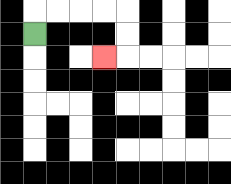{'start': '[1, 1]', 'end': '[4, 2]', 'path_directions': 'U,R,R,R,R,D,D,L', 'path_coordinates': '[[1, 1], [1, 0], [2, 0], [3, 0], [4, 0], [5, 0], [5, 1], [5, 2], [4, 2]]'}